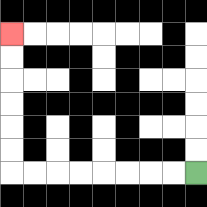{'start': '[8, 7]', 'end': '[0, 1]', 'path_directions': 'L,L,L,L,L,L,L,L,U,U,U,U,U,U', 'path_coordinates': '[[8, 7], [7, 7], [6, 7], [5, 7], [4, 7], [3, 7], [2, 7], [1, 7], [0, 7], [0, 6], [0, 5], [0, 4], [0, 3], [0, 2], [0, 1]]'}